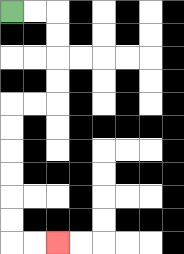{'start': '[0, 0]', 'end': '[2, 10]', 'path_directions': 'R,R,D,D,D,D,L,L,D,D,D,D,D,D,R,R', 'path_coordinates': '[[0, 0], [1, 0], [2, 0], [2, 1], [2, 2], [2, 3], [2, 4], [1, 4], [0, 4], [0, 5], [0, 6], [0, 7], [0, 8], [0, 9], [0, 10], [1, 10], [2, 10]]'}